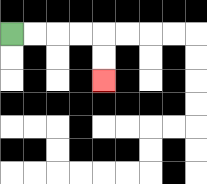{'start': '[0, 1]', 'end': '[4, 3]', 'path_directions': 'R,R,R,R,D,D', 'path_coordinates': '[[0, 1], [1, 1], [2, 1], [3, 1], [4, 1], [4, 2], [4, 3]]'}